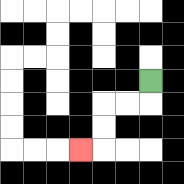{'start': '[6, 3]', 'end': '[3, 6]', 'path_directions': 'D,L,L,D,D,L', 'path_coordinates': '[[6, 3], [6, 4], [5, 4], [4, 4], [4, 5], [4, 6], [3, 6]]'}